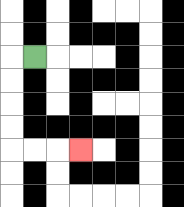{'start': '[1, 2]', 'end': '[3, 6]', 'path_directions': 'L,D,D,D,D,R,R,R', 'path_coordinates': '[[1, 2], [0, 2], [0, 3], [0, 4], [0, 5], [0, 6], [1, 6], [2, 6], [3, 6]]'}